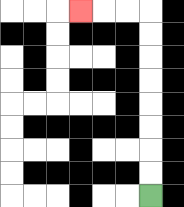{'start': '[6, 8]', 'end': '[3, 0]', 'path_directions': 'U,U,U,U,U,U,U,U,L,L,L', 'path_coordinates': '[[6, 8], [6, 7], [6, 6], [6, 5], [6, 4], [6, 3], [6, 2], [6, 1], [6, 0], [5, 0], [4, 0], [3, 0]]'}